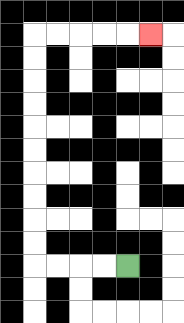{'start': '[5, 11]', 'end': '[6, 1]', 'path_directions': 'L,L,L,L,U,U,U,U,U,U,U,U,U,U,R,R,R,R,R', 'path_coordinates': '[[5, 11], [4, 11], [3, 11], [2, 11], [1, 11], [1, 10], [1, 9], [1, 8], [1, 7], [1, 6], [1, 5], [1, 4], [1, 3], [1, 2], [1, 1], [2, 1], [3, 1], [4, 1], [5, 1], [6, 1]]'}